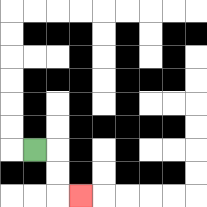{'start': '[1, 6]', 'end': '[3, 8]', 'path_directions': 'R,D,D,R', 'path_coordinates': '[[1, 6], [2, 6], [2, 7], [2, 8], [3, 8]]'}